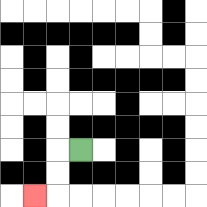{'start': '[3, 6]', 'end': '[1, 8]', 'path_directions': 'L,D,D,L', 'path_coordinates': '[[3, 6], [2, 6], [2, 7], [2, 8], [1, 8]]'}